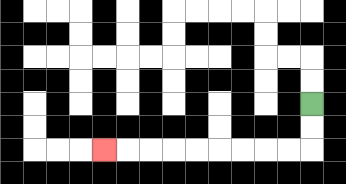{'start': '[13, 4]', 'end': '[4, 6]', 'path_directions': 'D,D,L,L,L,L,L,L,L,L,L', 'path_coordinates': '[[13, 4], [13, 5], [13, 6], [12, 6], [11, 6], [10, 6], [9, 6], [8, 6], [7, 6], [6, 6], [5, 6], [4, 6]]'}